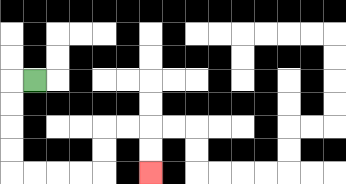{'start': '[1, 3]', 'end': '[6, 7]', 'path_directions': 'L,D,D,D,D,R,R,R,R,U,U,R,R,D,D', 'path_coordinates': '[[1, 3], [0, 3], [0, 4], [0, 5], [0, 6], [0, 7], [1, 7], [2, 7], [3, 7], [4, 7], [4, 6], [4, 5], [5, 5], [6, 5], [6, 6], [6, 7]]'}